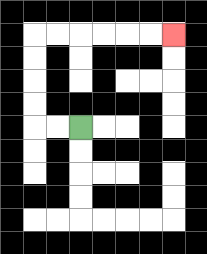{'start': '[3, 5]', 'end': '[7, 1]', 'path_directions': 'L,L,U,U,U,U,R,R,R,R,R,R', 'path_coordinates': '[[3, 5], [2, 5], [1, 5], [1, 4], [1, 3], [1, 2], [1, 1], [2, 1], [3, 1], [4, 1], [5, 1], [6, 1], [7, 1]]'}